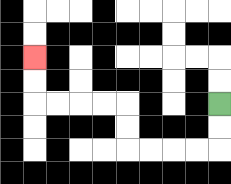{'start': '[9, 4]', 'end': '[1, 2]', 'path_directions': 'D,D,L,L,L,L,U,U,L,L,L,L,U,U', 'path_coordinates': '[[9, 4], [9, 5], [9, 6], [8, 6], [7, 6], [6, 6], [5, 6], [5, 5], [5, 4], [4, 4], [3, 4], [2, 4], [1, 4], [1, 3], [1, 2]]'}